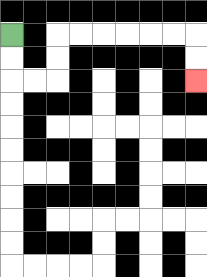{'start': '[0, 1]', 'end': '[8, 3]', 'path_directions': 'D,D,R,R,U,U,R,R,R,R,R,R,D,D', 'path_coordinates': '[[0, 1], [0, 2], [0, 3], [1, 3], [2, 3], [2, 2], [2, 1], [3, 1], [4, 1], [5, 1], [6, 1], [7, 1], [8, 1], [8, 2], [8, 3]]'}